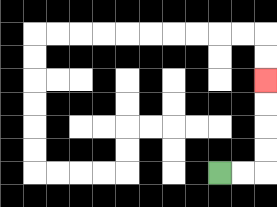{'start': '[9, 7]', 'end': '[11, 3]', 'path_directions': 'R,R,U,U,U,U', 'path_coordinates': '[[9, 7], [10, 7], [11, 7], [11, 6], [11, 5], [11, 4], [11, 3]]'}